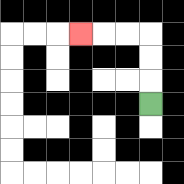{'start': '[6, 4]', 'end': '[3, 1]', 'path_directions': 'U,U,U,L,L,L', 'path_coordinates': '[[6, 4], [6, 3], [6, 2], [6, 1], [5, 1], [4, 1], [3, 1]]'}